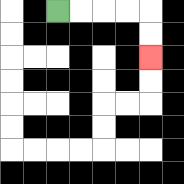{'start': '[2, 0]', 'end': '[6, 2]', 'path_directions': 'R,R,R,R,D,D', 'path_coordinates': '[[2, 0], [3, 0], [4, 0], [5, 0], [6, 0], [6, 1], [6, 2]]'}